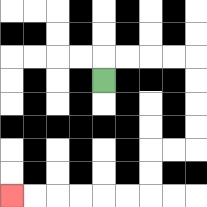{'start': '[4, 3]', 'end': '[0, 8]', 'path_directions': 'U,R,R,R,R,D,D,D,D,L,L,D,D,L,L,L,L,L,L', 'path_coordinates': '[[4, 3], [4, 2], [5, 2], [6, 2], [7, 2], [8, 2], [8, 3], [8, 4], [8, 5], [8, 6], [7, 6], [6, 6], [6, 7], [6, 8], [5, 8], [4, 8], [3, 8], [2, 8], [1, 8], [0, 8]]'}